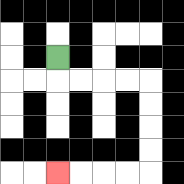{'start': '[2, 2]', 'end': '[2, 7]', 'path_directions': 'D,R,R,R,R,D,D,D,D,L,L,L,L', 'path_coordinates': '[[2, 2], [2, 3], [3, 3], [4, 3], [5, 3], [6, 3], [6, 4], [6, 5], [6, 6], [6, 7], [5, 7], [4, 7], [3, 7], [2, 7]]'}